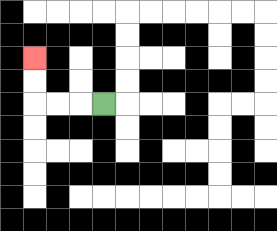{'start': '[4, 4]', 'end': '[1, 2]', 'path_directions': 'L,L,L,U,U', 'path_coordinates': '[[4, 4], [3, 4], [2, 4], [1, 4], [1, 3], [1, 2]]'}